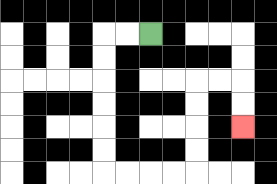{'start': '[6, 1]', 'end': '[10, 5]', 'path_directions': 'L,L,D,D,D,D,D,D,R,R,R,R,U,U,U,U,R,R,D,D', 'path_coordinates': '[[6, 1], [5, 1], [4, 1], [4, 2], [4, 3], [4, 4], [4, 5], [4, 6], [4, 7], [5, 7], [6, 7], [7, 7], [8, 7], [8, 6], [8, 5], [8, 4], [8, 3], [9, 3], [10, 3], [10, 4], [10, 5]]'}